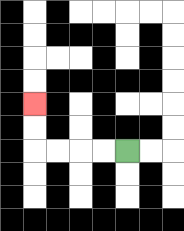{'start': '[5, 6]', 'end': '[1, 4]', 'path_directions': 'L,L,L,L,U,U', 'path_coordinates': '[[5, 6], [4, 6], [3, 6], [2, 6], [1, 6], [1, 5], [1, 4]]'}